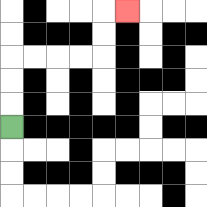{'start': '[0, 5]', 'end': '[5, 0]', 'path_directions': 'U,U,U,R,R,R,R,U,U,R', 'path_coordinates': '[[0, 5], [0, 4], [0, 3], [0, 2], [1, 2], [2, 2], [3, 2], [4, 2], [4, 1], [4, 0], [5, 0]]'}